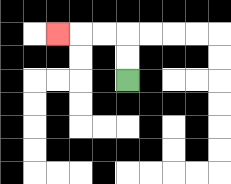{'start': '[5, 3]', 'end': '[2, 1]', 'path_directions': 'U,U,L,L,L', 'path_coordinates': '[[5, 3], [5, 2], [5, 1], [4, 1], [3, 1], [2, 1]]'}